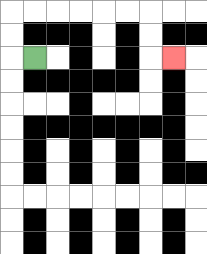{'start': '[1, 2]', 'end': '[7, 2]', 'path_directions': 'L,U,U,R,R,R,R,R,R,D,D,R', 'path_coordinates': '[[1, 2], [0, 2], [0, 1], [0, 0], [1, 0], [2, 0], [3, 0], [4, 0], [5, 0], [6, 0], [6, 1], [6, 2], [7, 2]]'}